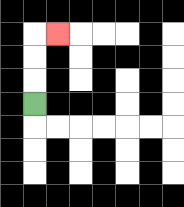{'start': '[1, 4]', 'end': '[2, 1]', 'path_directions': 'U,U,U,R', 'path_coordinates': '[[1, 4], [1, 3], [1, 2], [1, 1], [2, 1]]'}